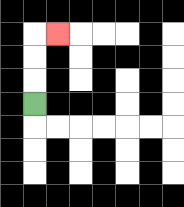{'start': '[1, 4]', 'end': '[2, 1]', 'path_directions': 'U,U,U,R', 'path_coordinates': '[[1, 4], [1, 3], [1, 2], [1, 1], [2, 1]]'}